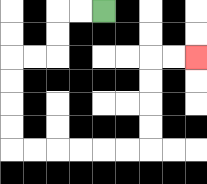{'start': '[4, 0]', 'end': '[8, 2]', 'path_directions': 'L,L,D,D,L,L,D,D,D,D,R,R,R,R,R,R,U,U,U,U,R,R', 'path_coordinates': '[[4, 0], [3, 0], [2, 0], [2, 1], [2, 2], [1, 2], [0, 2], [0, 3], [0, 4], [0, 5], [0, 6], [1, 6], [2, 6], [3, 6], [4, 6], [5, 6], [6, 6], [6, 5], [6, 4], [6, 3], [6, 2], [7, 2], [8, 2]]'}